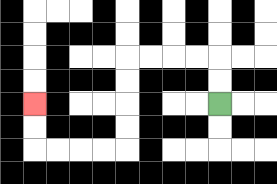{'start': '[9, 4]', 'end': '[1, 4]', 'path_directions': 'U,U,L,L,L,L,D,D,D,D,L,L,L,L,U,U', 'path_coordinates': '[[9, 4], [9, 3], [9, 2], [8, 2], [7, 2], [6, 2], [5, 2], [5, 3], [5, 4], [5, 5], [5, 6], [4, 6], [3, 6], [2, 6], [1, 6], [1, 5], [1, 4]]'}